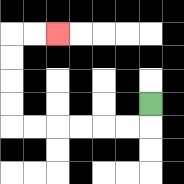{'start': '[6, 4]', 'end': '[2, 1]', 'path_directions': 'D,L,L,L,L,L,L,U,U,U,U,R,R', 'path_coordinates': '[[6, 4], [6, 5], [5, 5], [4, 5], [3, 5], [2, 5], [1, 5], [0, 5], [0, 4], [0, 3], [0, 2], [0, 1], [1, 1], [2, 1]]'}